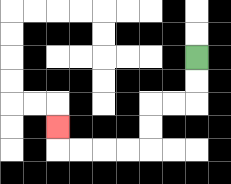{'start': '[8, 2]', 'end': '[2, 5]', 'path_directions': 'D,D,L,L,D,D,L,L,L,L,U', 'path_coordinates': '[[8, 2], [8, 3], [8, 4], [7, 4], [6, 4], [6, 5], [6, 6], [5, 6], [4, 6], [3, 6], [2, 6], [2, 5]]'}